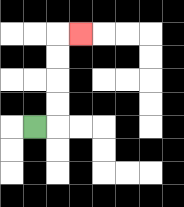{'start': '[1, 5]', 'end': '[3, 1]', 'path_directions': 'R,U,U,U,U,R', 'path_coordinates': '[[1, 5], [2, 5], [2, 4], [2, 3], [2, 2], [2, 1], [3, 1]]'}